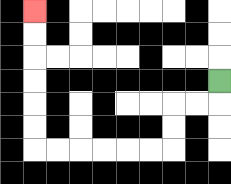{'start': '[9, 3]', 'end': '[1, 0]', 'path_directions': 'D,L,L,D,D,L,L,L,L,L,L,U,U,U,U,U,U', 'path_coordinates': '[[9, 3], [9, 4], [8, 4], [7, 4], [7, 5], [7, 6], [6, 6], [5, 6], [4, 6], [3, 6], [2, 6], [1, 6], [1, 5], [1, 4], [1, 3], [1, 2], [1, 1], [1, 0]]'}